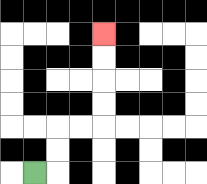{'start': '[1, 7]', 'end': '[4, 1]', 'path_directions': 'R,U,U,R,R,U,U,U,U', 'path_coordinates': '[[1, 7], [2, 7], [2, 6], [2, 5], [3, 5], [4, 5], [4, 4], [4, 3], [4, 2], [4, 1]]'}